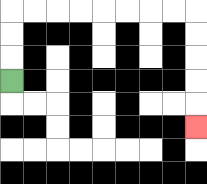{'start': '[0, 3]', 'end': '[8, 5]', 'path_directions': 'U,U,U,R,R,R,R,R,R,R,R,D,D,D,D,D', 'path_coordinates': '[[0, 3], [0, 2], [0, 1], [0, 0], [1, 0], [2, 0], [3, 0], [4, 0], [5, 0], [6, 0], [7, 0], [8, 0], [8, 1], [8, 2], [8, 3], [8, 4], [8, 5]]'}